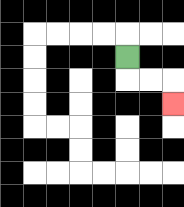{'start': '[5, 2]', 'end': '[7, 4]', 'path_directions': 'D,R,R,D', 'path_coordinates': '[[5, 2], [5, 3], [6, 3], [7, 3], [7, 4]]'}